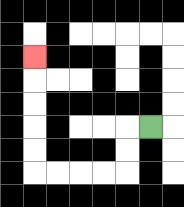{'start': '[6, 5]', 'end': '[1, 2]', 'path_directions': 'L,D,D,L,L,L,L,U,U,U,U,U', 'path_coordinates': '[[6, 5], [5, 5], [5, 6], [5, 7], [4, 7], [3, 7], [2, 7], [1, 7], [1, 6], [1, 5], [1, 4], [1, 3], [1, 2]]'}